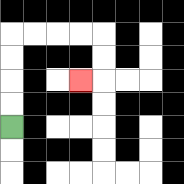{'start': '[0, 5]', 'end': '[3, 3]', 'path_directions': 'U,U,U,U,R,R,R,R,D,D,L', 'path_coordinates': '[[0, 5], [0, 4], [0, 3], [0, 2], [0, 1], [1, 1], [2, 1], [3, 1], [4, 1], [4, 2], [4, 3], [3, 3]]'}